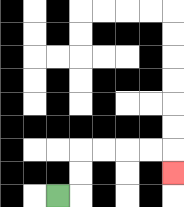{'start': '[2, 8]', 'end': '[7, 7]', 'path_directions': 'R,U,U,R,R,R,R,D', 'path_coordinates': '[[2, 8], [3, 8], [3, 7], [3, 6], [4, 6], [5, 6], [6, 6], [7, 6], [7, 7]]'}